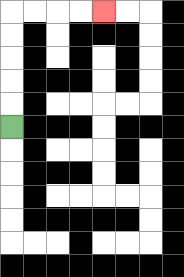{'start': '[0, 5]', 'end': '[4, 0]', 'path_directions': 'U,U,U,U,U,R,R,R,R', 'path_coordinates': '[[0, 5], [0, 4], [0, 3], [0, 2], [0, 1], [0, 0], [1, 0], [2, 0], [3, 0], [4, 0]]'}